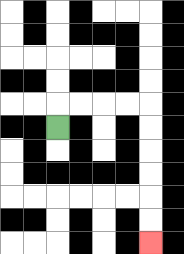{'start': '[2, 5]', 'end': '[6, 10]', 'path_directions': 'U,R,R,R,R,D,D,D,D,D,D', 'path_coordinates': '[[2, 5], [2, 4], [3, 4], [4, 4], [5, 4], [6, 4], [6, 5], [6, 6], [6, 7], [6, 8], [6, 9], [6, 10]]'}